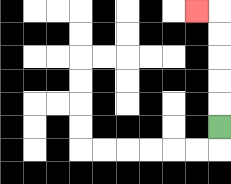{'start': '[9, 5]', 'end': '[8, 0]', 'path_directions': 'U,U,U,U,U,L', 'path_coordinates': '[[9, 5], [9, 4], [9, 3], [9, 2], [9, 1], [9, 0], [8, 0]]'}